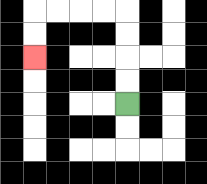{'start': '[5, 4]', 'end': '[1, 2]', 'path_directions': 'U,U,U,U,L,L,L,L,D,D', 'path_coordinates': '[[5, 4], [5, 3], [5, 2], [5, 1], [5, 0], [4, 0], [3, 0], [2, 0], [1, 0], [1, 1], [1, 2]]'}